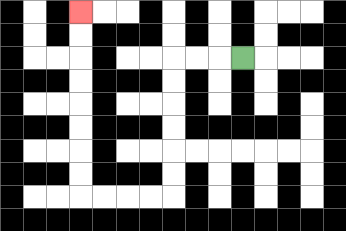{'start': '[10, 2]', 'end': '[3, 0]', 'path_directions': 'L,L,L,D,D,D,D,D,D,L,L,L,L,U,U,U,U,U,U,U,U', 'path_coordinates': '[[10, 2], [9, 2], [8, 2], [7, 2], [7, 3], [7, 4], [7, 5], [7, 6], [7, 7], [7, 8], [6, 8], [5, 8], [4, 8], [3, 8], [3, 7], [3, 6], [3, 5], [3, 4], [3, 3], [3, 2], [3, 1], [3, 0]]'}